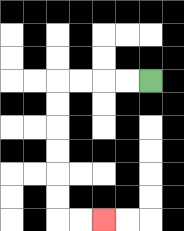{'start': '[6, 3]', 'end': '[4, 9]', 'path_directions': 'L,L,L,L,D,D,D,D,D,D,R,R', 'path_coordinates': '[[6, 3], [5, 3], [4, 3], [3, 3], [2, 3], [2, 4], [2, 5], [2, 6], [2, 7], [2, 8], [2, 9], [3, 9], [4, 9]]'}